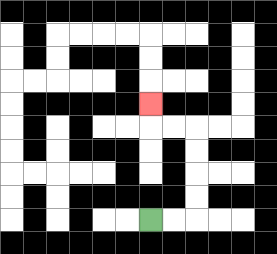{'start': '[6, 9]', 'end': '[6, 4]', 'path_directions': 'R,R,U,U,U,U,L,L,U', 'path_coordinates': '[[6, 9], [7, 9], [8, 9], [8, 8], [8, 7], [8, 6], [8, 5], [7, 5], [6, 5], [6, 4]]'}